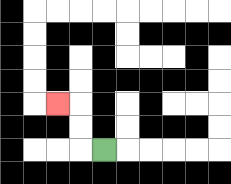{'start': '[4, 6]', 'end': '[2, 4]', 'path_directions': 'L,U,U,L', 'path_coordinates': '[[4, 6], [3, 6], [3, 5], [3, 4], [2, 4]]'}